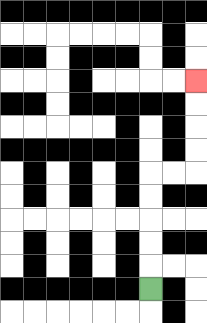{'start': '[6, 12]', 'end': '[8, 3]', 'path_directions': 'U,U,U,U,U,R,R,U,U,U,U', 'path_coordinates': '[[6, 12], [6, 11], [6, 10], [6, 9], [6, 8], [6, 7], [7, 7], [8, 7], [8, 6], [8, 5], [8, 4], [8, 3]]'}